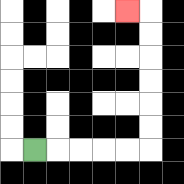{'start': '[1, 6]', 'end': '[5, 0]', 'path_directions': 'R,R,R,R,R,U,U,U,U,U,U,L', 'path_coordinates': '[[1, 6], [2, 6], [3, 6], [4, 6], [5, 6], [6, 6], [6, 5], [6, 4], [6, 3], [6, 2], [6, 1], [6, 0], [5, 0]]'}